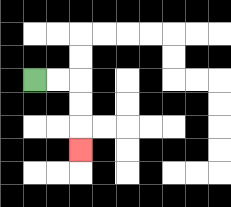{'start': '[1, 3]', 'end': '[3, 6]', 'path_directions': 'R,R,D,D,D', 'path_coordinates': '[[1, 3], [2, 3], [3, 3], [3, 4], [3, 5], [3, 6]]'}